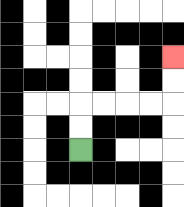{'start': '[3, 6]', 'end': '[7, 2]', 'path_directions': 'U,U,R,R,R,R,U,U', 'path_coordinates': '[[3, 6], [3, 5], [3, 4], [4, 4], [5, 4], [6, 4], [7, 4], [7, 3], [7, 2]]'}